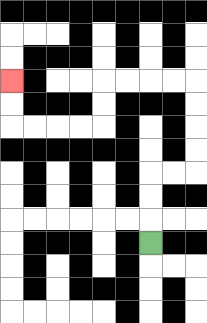{'start': '[6, 10]', 'end': '[0, 3]', 'path_directions': 'U,U,U,R,R,U,U,U,U,L,L,L,L,D,D,L,L,L,L,U,U', 'path_coordinates': '[[6, 10], [6, 9], [6, 8], [6, 7], [7, 7], [8, 7], [8, 6], [8, 5], [8, 4], [8, 3], [7, 3], [6, 3], [5, 3], [4, 3], [4, 4], [4, 5], [3, 5], [2, 5], [1, 5], [0, 5], [0, 4], [0, 3]]'}